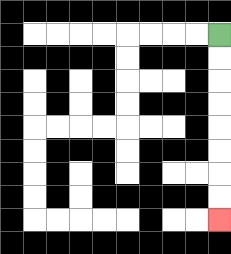{'start': '[9, 1]', 'end': '[9, 9]', 'path_directions': 'D,D,D,D,D,D,D,D', 'path_coordinates': '[[9, 1], [9, 2], [9, 3], [9, 4], [9, 5], [9, 6], [9, 7], [9, 8], [9, 9]]'}